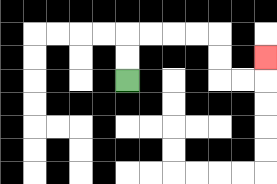{'start': '[5, 3]', 'end': '[11, 2]', 'path_directions': 'U,U,R,R,R,R,D,D,R,R,U', 'path_coordinates': '[[5, 3], [5, 2], [5, 1], [6, 1], [7, 1], [8, 1], [9, 1], [9, 2], [9, 3], [10, 3], [11, 3], [11, 2]]'}